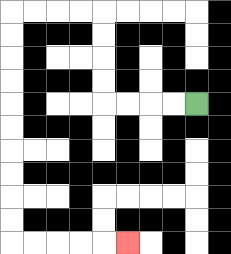{'start': '[8, 4]', 'end': '[5, 10]', 'path_directions': 'L,L,L,L,U,U,U,U,L,L,L,L,D,D,D,D,D,D,D,D,D,D,R,R,R,R,R', 'path_coordinates': '[[8, 4], [7, 4], [6, 4], [5, 4], [4, 4], [4, 3], [4, 2], [4, 1], [4, 0], [3, 0], [2, 0], [1, 0], [0, 0], [0, 1], [0, 2], [0, 3], [0, 4], [0, 5], [0, 6], [0, 7], [0, 8], [0, 9], [0, 10], [1, 10], [2, 10], [3, 10], [4, 10], [5, 10]]'}